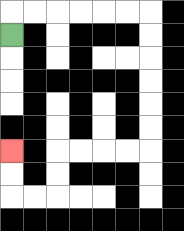{'start': '[0, 1]', 'end': '[0, 6]', 'path_directions': 'U,R,R,R,R,R,R,D,D,D,D,D,D,L,L,L,L,D,D,L,L,U,U', 'path_coordinates': '[[0, 1], [0, 0], [1, 0], [2, 0], [3, 0], [4, 0], [5, 0], [6, 0], [6, 1], [6, 2], [6, 3], [6, 4], [6, 5], [6, 6], [5, 6], [4, 6], [3, 6], [2, 6], [2, 7], [2, 8], [1, 8], [0, 8], [0, 7], [0, 6]]'}